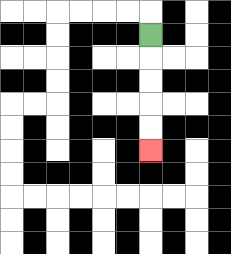{'start': '[6, 1]', 'end': '[6, 6]', 'path_directions': 'D,D,D,D,D', 'path_coordinates': '[[6, 1], [6, 2], [6, 3], [6, 4], [6, 5], [6, 6]]'}